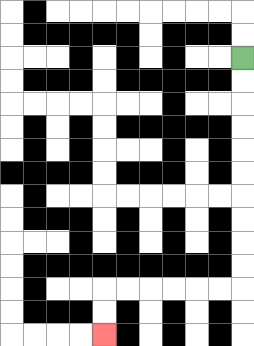{'start': '[10, 2]', 'end': '[4, 14]', 'path_directions': 'D,D,D,D,D,D,D,D,D,D,L,L,L,L,L,L,D,D', 'path_coordinates': '[[10, 2], [10, 3], [10, 4], [10, 5], [10, 6], [10, 7], [10, 8], [10, 9], [10, 10], [10, 11], [10, 12], [9, 12], [8, 12], [7, 12], [6, 12], [5, 12], [4, 12], [4, 13], [4, 14]]'}